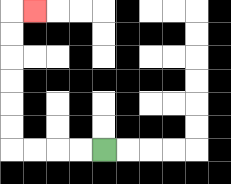{'start': '[4, 6]', 'end': '[1, 0]', 'path_directions': 'L,L,L,L,U,U,U,U,U,U,R', 'path_coordinates': '[[4, 6], [3, 6], [2, 6], [1, 6], [0, 6], [0, 5], [0, 4], [0, 3], [0, 2], [0, 1], [0, 0], [1, 0]]'}